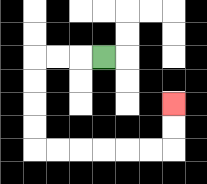{'start': '[4, 2]', 'end': '[7, 4]', 'path_directions': 'L,L,L,D,D,D,D,R,R,R,R,R,R,U,U', 'path_coordinates': '[[4, 2], [3, 2], [2, 2], [1, 2], [1, 3], [1, 4], [1, 5], [1, 6], [2, 6], [3, 6], [4, 6], [5, 6], [6, 6], [7, 6], [7, 5], [7, 4]]'}